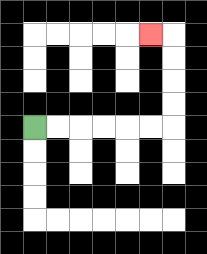{'start': '[1, 5]', 'end': '[6, 1]', 'path_directions': 'R,R,R,R,R,R,U,U,U,U,L', 'path_coordinates': '[[1, 5], [2, 5], [3, 5], [4, 5], [5, 5], [6, 5], [7, 5], [7, 4], [7, 3], [7, 2], [7, 1], [6, 1]]'}